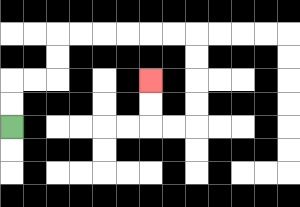{'start': '[0, 5]', 'end': '[6, 3]', 'path_directions': 'U,U,R,R,U,U,R,R,R,R,R,R,D,D,D,D,L,L,U,U', 'path_coordinates': '[[0, 5], [0, 4], [0, 3], [1, 3], [2, 3], [2, 2], [2, 1], [3, 1], [4, 1], [5, 1], [6, 1], [7, 1], [8, 1], [8, 2], [8, 3], [8, 4], [8, 5], [7, 5], [6, 5], [6, 4], [6, 3]]'}